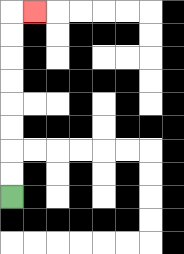{'start': '[0, 8]', 'end': '[1, 0]', 'path_directions': 'U,U,U,U,U,U,U,U,R', 'path_coordinates': '[[0, 8], [0, 7], [0, 6], [0, 5], [0, 4], [0, 3], [0, 2], [0, 1], [0, 0], [1, 0]]'}